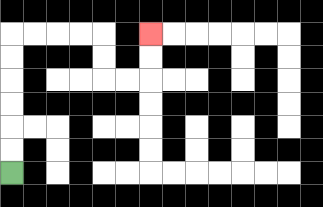{'start': '[0, 7]', 'end': '[6, 1]', 'path_directions': 'U,U,U,U,U,U,R,R,R,R,D,D,R,R,U,U', 'path_coordinates': '[[0, 7], [0, 6], [0, 5], [0, 4], [0, 3], [0, 2], [0, 1], [1, 1], [2, 1], [3, 1], [4, 1], [4, 2], [4, 3], [5, 3], [6, 3], [6, 2], [6, 1]]'}